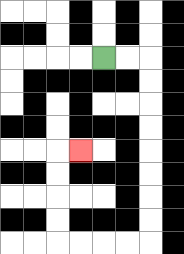{'start': '[4, 2]', 'end': '[3, 6]', 'path_directions': 'R,R,D,D,D,D,D,D,D,D,L,L,L,L,U,U,U,U,R', 'path_coordinates': '[[4, 2], [5, 2], [6, 2], [6, 3], [6, 4], [6, 5], [6, 6], [6, 7], [6, 8], [6, 9], [6, 10], [5, 10], [4, 10], [3, 10], [2, 10], [2, 9], [2, 8], [2, 7], [2, 6], [3, 6]]'}